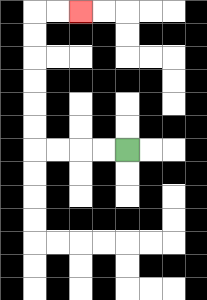{'start': '[5, 6]', 'end': '[3, 0]', 'path_directions': 'L,L,L,L,U,U,U,U,U,U,R,R', 'path_coordinates': '[[5, 6], [4, 6], [3, 6], [2, 6], [1, 6], [1, 5], [1, 4], [1, 3], [1, 2], [1, 1], [1, 0], [2, 0], [3, 0]]'}